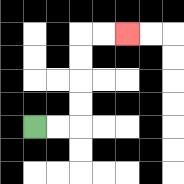{'start': '[1, 5]', 'end': '[5, 1]', 'path_directions': 'R,R,U,U,U,U,R,R', 'path_coordinates': '[[1, 5], [2, 5], [3, 5], [3, 4], [3, 3], [3, 2], [3, 1], [4, 1], [5, 1]]'}